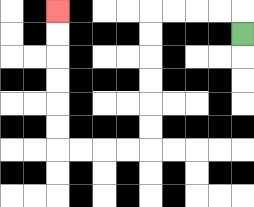{'start': '[10, 1]', 'end': '[2, 0]', 'path_directions': 'U,L,L,L,L,D,D,D,D,D,D,L,L,L,L,U,U,U,U,U,U', 'path_coordinates': '[[10, 1], [10, 0], [9, 0], [8, 0], [7, 0], [6, 0], [6, 1], [6, 2], [6, 3], [6, 4], [6, 5], [6, 6], [5, 6], [4, 6], [3, 6], [2, 6], [2, 5], [2, 4], [2, 3], [2, 2], [2, 1], [2, 0]]'}